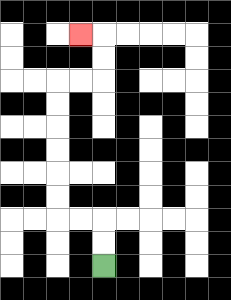{'start': '[4, 11]', 'end': '[3, 1]', 'path_directions': 'U,U,L,L,U,U,U,U,U,U,R,R,U,U,L', 'path_coordinates': '[[4, 11], [4, 10], [4, 9], [3, 9], [2, 9], [2, 8], [2, 7], [2, 6], [2, 5], [2, 4], [2, 3], [3, 3], [4, 3], [4, 2], [4, 1], [3, 1]]'}